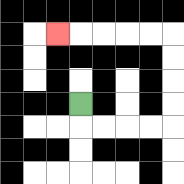{'start': '[3, 4]', 'end': '[2, 1]', 'path_directions': 'D,R,R,R,R,U,U,U,U,L,L,L,L,L', 'path_coordinates': '[[3, 4], [3, 5], [4, 5], [5, 5], [6, 5], [7, 5], [7, 4], [7, 3], [7, 2], [7, 1], [6, 1], [5, 1], [4, 1], [3, 1], [2, 1]]'}